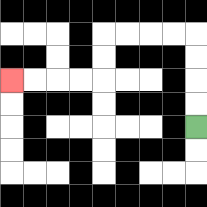{'start': '[8, 5]', 'end': '[0, 3]', 'path_directions': 'U,U,U,U,L,L,L,L,D,D,L,L,L,L', 'path_coordinates': '[[8, 5], [8, 4], [8, 3], [8, 2], [8, 1], [7, 1], [6, 1], [5, 1], [4, 1], [4, 2], [4, 3], [3, 3], [2, 3], [1, 3], [0, 3]]'}